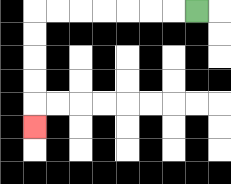{'start': '[8, 0]', 'end': '[1, 5]', 'path_directions': 'L,L,L,L,L,L,L,D,D,D,D,D', 'path_coordinates': '[[8, 0], [7, 0], [6, 0], [5, 0], [4, 0], [3, 0], [2, 0], [1, 0], [1, 1], [1, 2], [1, 3], [1, 4], [1, 5]]'}